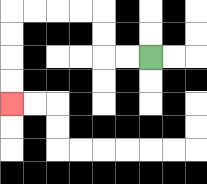{'start': '[6, 2]', 'end': '[0, 4]', 'path_directions': 'L,L,U,U,L,L,L,L,D,D,D,D', 'path_coordinates': '[[6, 2], [5, 2], [4, 2], [4, 1], [4, 0], [3, 0], [2, 0], [1, 0], [0, 0], [0, 1], [0, 2], [0, 3], [0, 4]]'}